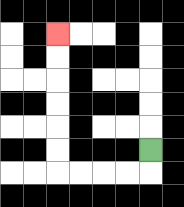{'start': '[6, 6]', 'end': '[2, 1]', 'path_directions': 'D,L,L,L,L,U,U,U,U,U,U', 'path_coordinates': '[[6, 6], [6, 7], [5, 7], [4, 7], [3, 7], [2, 7], [2, 6], [2, 5], [2, 4], [2, 3], [2, 2], [2, 1]]'}